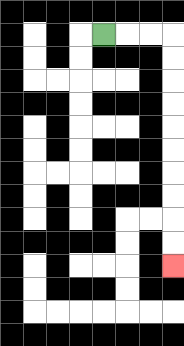{'start': '[4, 1]', 'end': '[7, 11]', 'path_directions': 'R,R,R,D,D,D,D,D,D,D,D,D,D', 'path_coordinates': '[[4, 1], [5, 1], [6, 1], [7, 1], [7, 2], [7, 3], [7, 4], [7, 5], [7, 6], [7, 7], [7, 8], [7, 9], [7, 10], [7, 11]]'}